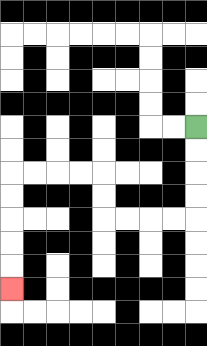{'start': '[8, 5]', 'end': '[0, 12]', 'path_directions': 'D,D,D,D,L,L,L,L,U,U,L,L,L,L,D,D,D,D,D', 'path_coordinates': '[[8, 5], [8, 6], [8, 7], [8, 8], [8, 9], [7, 9], [6, 9], [5, 9], [4, 9], [4, 8], [4, 7], [3, 7], [2, 7], [1, 7], [0, 7], [0, 8], [0, 9], [0, 10], [0, 11], [0, 12]]'}